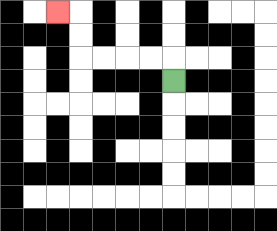{'start': '[7, 3]', 'end': '[2, 0]', 'path_directions': 'U,L,L,L,L,U,U,L', 'path_coordinates': '[[7, 3], [7, 2], [6, 2], [5, 2], [4, 2], [3, 2], [3, 1], [3, 0], [2, 0]]'}